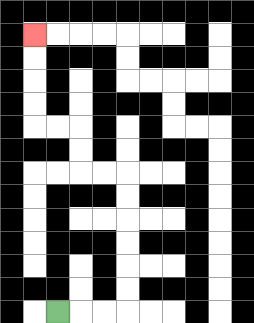{'start': '[2, 13]', 'end': '[1, 1]', 'path_directions': 'R,R,R,U,U,U,U,U,U,L,L,U,U,L,L,U,U,U,U', 'path_coordinates': '[[2, 13], [3, 13], [4, 13], [5, 13], [5, 12], [5, 11], [5, 10], [5, 9], [5, 8], [5, 7], [4, 7], [3, 7], [3, 6], [3, 5], [2, 5], [1, 5], [1, 4], [1, 3], [1, 2], [1, 1]]'}